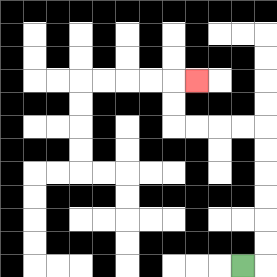{'start': '[10, 11]', 'end': '[8, 3]', 'path_directions': 'R,U,U,U,U,U,U,L,L,L,L,U,U,R', 'path_coordinates': '[[10, 11], [11, 11], [11, 10], [11, 9], [11, 8], [11, 7], [11, 6], [11, 5], [10, 5], [9, 5], [8, 5], [7, 5], [7, 4], [7, 3], [8, 3]]'}